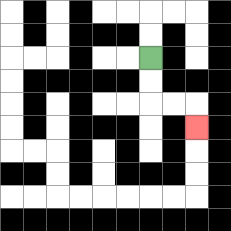{'start': '[6, 2]', 'end': '[8, 5]', 'path_directions': 'D,D,R,R,D', 'path_coordinates': '[[6, 2], [6, 3], [6, 4], [7, 4], [8, 4], [8, 5]]'}